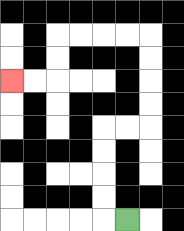{'start': '[5, 9]', 'end': '[0, 3]', 'path_directions': 'L,U,U,U,U,R,R,U,U,U,U,L,L,L,L,D,D,L,L', 'path_coordinates': '[[5, 9], [4, 9], [4, 8], [4, 7], [4, 6], [4, 5], [5, 5], [6, 5], [6, 4], [6, 3], [6, 2], [6, 1], [5, 1], [4, 1], [3, 1], [2, 1], [2, 2], [2, 3], [1, 3], [0, 3]]'}